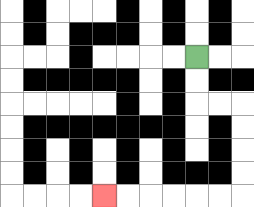{'start': '[8, 2]', 'end': '[4, 8]', 'path_directions': 'D,D,R,R,D,D,D,D,L,L,L,L,L,L', 'path_coordinates': '[[8, 2], [8, 3], [8, 4], [9, 4], [10, 4], [10, 5], [10, 6], [10, 7], [10, 8], [9, 8], [8, 8], [7, 8], [6, 8], [5, 8], [4, 8]]'}